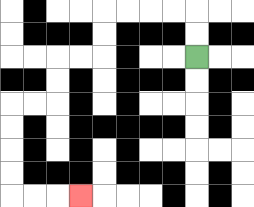{'start': '[8, 2]', 'end': '[3, 8]', 'path_directions': 'U,U,L,L,L,L,D,D,L,L,D,D,L,L,D,D,D,D,R,R,R', 'path_coordinates': '[[8, 2], [8, 1], [8, 0], [7, 0], [6, 0], [5, 0], [4, 0], [4, 1], [4, 2], [3, 2], [2, 2], [2, 3], [2, 4], [1, 4], [0, 4], [0, 5], [0, 6], [0, 7], [0, 8], [1, 8], [2, 8], [3, 8]]'}